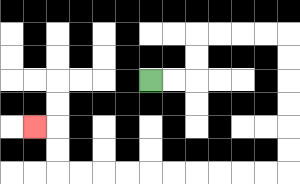{'start': '[6, 3]', 'end': '[1, 5]', 'path_directions': 'R,R,U,U,R,R,R,R,D,D,D,D,D,D,L,L,L,L,L,L,L,L,L,L,U,U,L', 'path_coordinates': '[[6, 3], [7, 3], [8, 3], [8, 2], [8, 1], [9, 1], [10, 1], [11, 1], [12, 1], [12, 2], [12, 3], [12, 4], [12, 5], [12, 6], [12, 7], [11, 7], [10, 7], [9, 7], [8, 7], [7, 7], [6, 7], [5, 7], [4, 7], [3, 7], [2, 7], [2, 6], [2, 5], [1, 5]]'}